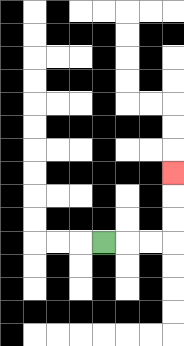{'start': '[4, 10]', 'end': '[7, 7]', 'path_directions': 'R,R,R,U,U,U', 'path_coordinates': '[[4, 10], [5, 10], [6, 10], [7, 10], [7, 9], [7, 8], [7, 7]]'}